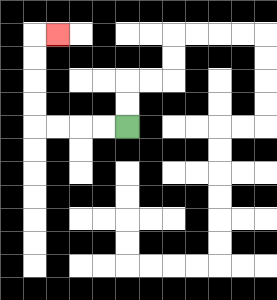{'start': '[5, 5]', 'end': '[2, 1]', 'path_directions': 'L,L,L,L,U,U,U,U,R', 'path_coordinates': '[[5, 5], [4, 5], [3, 5], [2, 5], [1, 5], [1, 4], [1, 3], [1, 2], [1, 1], [2, 1]]'}